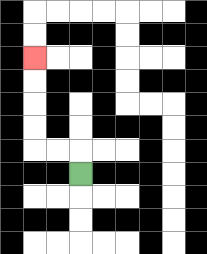{'start': '[3, 7]', 'end': '[1, 2]', 'path_directions': 'U,L,L,U,U,U,U', 'path_coordinates': '[[3, 7], [3, 6], [2, 6], [1, 6], [1, 5], [1, 4], [1, 3], [1, 2]]'}